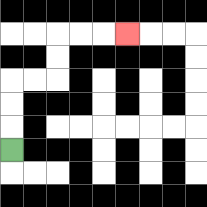{'start': '[0, 6]', 'end': '[5, 1]', 'path_directions': 'U,U,U,R,R,U,U,R,R,R', 'path_coordinates': '[[0, 6], [0, 5], [0, 4], [0, 3], [1, 3], [2, 3], [2, 2], [2, 1], [3, 1], [4, 1], [5, 1]]'}